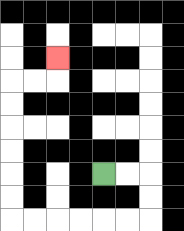{'start': '[4, 7]', 'end': '[2, 2]', 'path_directions': 'R,R,D,D,L,L,L,L,L,L,U,U,U,U,U,U,R,R,U', 'path_coordinates': '[[4, 7], [5, 7], [6, 7], [6, 8], [6, 9], [5, 9], [4, 9], [3, 9], [2, 9], [1, 9], [0, 9], [0, 8], [0, 7], [0, 6], [0, 5], [0, 4], [0, 3], [1, 3], [2, 3], [2, 2]]'}